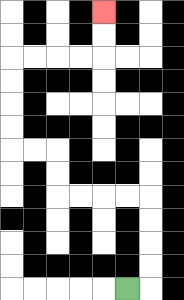{'start': '[5, 12]', 'end': '[4, 0]', 'path_directions': 'R,U,U,U,U,L,L,L,L,U,U,L,L,U,U,U,U,R,R,R,R,U,U', 'path_coordinates': '[[5, 12], [6, 12], [6, 11], [6, 10], [6, 9], [6, 8], [5, 8], [4, 8], [3, 8], [2, 8], [2, 7], [2, 6], [1, 6], [0, 6], [0, 5], [0, 4], [0, 3], [0, 2], [1, 2], [2, 2], [3, 2], [4, 2], [4, 1], [4, 0]]'}